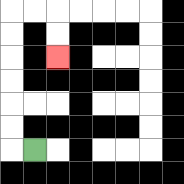{'start': '[1, 6]', 'end': '[2, 2]', 'path_directions': 'L,U,U,U,U,U,U,R,R,D,D', 'path_coordinates': '[[1, 6], [0, 6], [0, 5], [0, 4], [0, 3], [0, 2], [0, 1], [0, 0], [1, 0], [2, 0], [2, 1], [2, 2]]'}